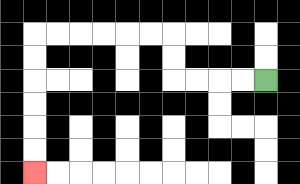{'start': '[11, 3]', 'end': '[1, 7]', 'path_directions': 'L,L,L,L,U,U,L,L,L,L,L,L,D,D,D,D,D,D', 'path_coordinates': '[[11, 3], [10, 3], [9, 3], [8, 3], [7, 3], [7, 2], [7, 1], [6, 1], [5, 1], [4, 1], [3, 1], [2, 1], [1, 1], [1, 2], [1, 3], [1, 4], [1, 5], [1, 6], [1, 7]]'}